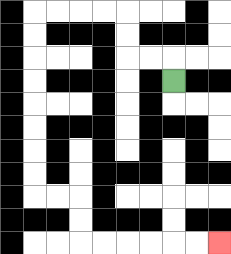{'start': '[7, 3]', 'end': '[9, 10]', 'path_directions': 'U,L,L,U,U,L,L,L,L,D,D,D,D,D,D,D,D,R,R,D,D,R,R,R,R,R,R', 'path_coordinates': '[[7, 3], [7, 2], [6, 2], [5, 2], [5, 1], [5, 0], [4, 0], [3, 0], [2, 0], [1, 0], [1, 1], [1, 2], [1, 3], [1, 4], [1, 5], [1, 6], [1, 7], [1, 8], [2, 8], [3, 8], [3, 9], [3, 10], [4, 10], [5, 10], [6, 10], [7, 10], [8, 10], [9, 10]]'}